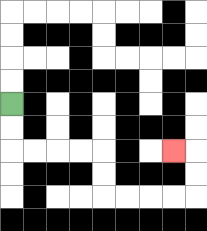{'start': '[0, 4]', 'end': '[7, 6]', 'path_directions': 'D,D,R,R,R,R,D,D,R,R,R,R,U,U,L', 'path_coordinates': '[[0, 4], [0, 5], [0, 6], [1, 6], [2, 6], [3, 6], [4, 6], [4, 7], [4, 8], [5, 8], [6, 8], [7, 8], [8, 8], [8, 7], [8, 6], [7, 6]]'}